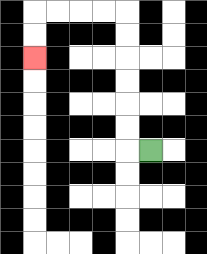{'start': '[6, 6]', 'end': '[1, 2]', 'path_directions': 'L,U,U,U,U,U,U,L,L,L,L,D,D', 'path_coordinates': '[[6, 6], [5, 6], [5, 5], [5, 4], [5, 3], [5, 2], [5, 1], [5, 0], [4, 0], [3, 0], [2, 0], [1, 0], [1, 1], [1, 2]]'}